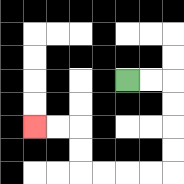{'start': '[5, 3]', 'end': '[1, 5]', 'path_directions': 'R,R,D,D,D,D,L,L,L,L,U,U,L,L', 'path_coordinates': '[[5, 3], [6, 3], [7, 3], [7, 4], [7, 5], [7, 6], [7, 7], [6, 7], [5, 7], [4, 7], [3, 7], [3, 6], [3, 5], [2, 5], [1, 5]]'}